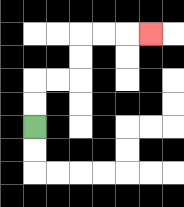{'start': '[1, 5]', 'end': '[6, 1]', 'path_directions': 'U,U,R,R,U,U,R,R,R', 'path_coordinates': '[[1, 5], [1, 4], [1, 3], [2, 3], [3, 3], [3, 2], [3, 1], [4, 1], [5, 1], [6, 1]]'}